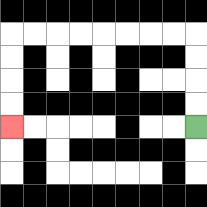{'start': '[8, 5]', 'end': '[0, 5]', 'path_directions': 'U,U,U,U,L,L,L,L,L,L,L,L,D,D,D,D', 'path_coordinates': '[[8, 5], [8, 4], [8, 3], [8, 2], [8, 1], [7, 1], [6, 1], [5, 1], [4, 1], [3, 1], [2, 1], [1, 1], [0, 1], [0, 2], [0, 3], [0, 4], [0, 5]]'}